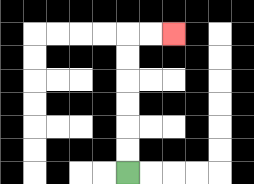{'start': '[5, 7]', 'end': '[7, 1]', 'path_directions': 'U,U,U,U,U,U,R,R', 'path_coordinates': '[[5, 7], [5, 6], [5, 5], [5, 4], [5, 3], [5, 2], [5, 1], [6, 1], [7, 1]]'}